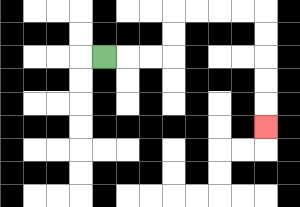{'start': '[4, 2]', 'end': '[11, 5]', 'path_directions': 'R,R,R,U,U,R,R,R,R,D,D,D,D,D', 'path_coordinates': '[[4, 2], [5, 2], [6, 2], [7, 2], [7, 1], [7, 0], [8, 0], [9, 0], [10, 0], [11, 0], [11, 1], [11, 2], [11, 3], [11, 4], [11, 5]]'}